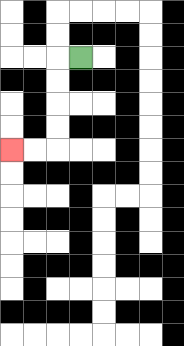{'start': '[3, 2]', 'end': '[0, 6]', 'path_directions': 'L,D,D,D,D,L,L', 'path_coordinates': '[[3, 2], [2, 2], [2, 3], [2, 4], [2, 5], [2, 6], [1, 6], [0, 6]]'}